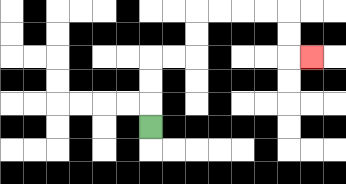{'start': '[6, 5]', 'end': '[13, 2]', 'path_directions': 'U,U,U,R,R,U,U,R,R,R,R,D,D,R', 'path_coordinates': '[[6, 5], [6, 4], [6, 3], [6, 2], [7, 2], [8, 2], [8, 1], [8, 0], [9, 0], [10, 0], [11, 0], [12, 0], [12, 1], [12, 2], [13, 2]]'}